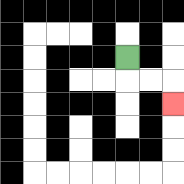{'start': '[5, 2]', 'end': '[7, 4]', 'path_directions': 'D,R,R,D', 'path_coordinates': '[[5, 2], [5, 3], [6, 3], [7, 3], [7, 4]]'}